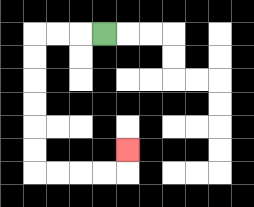{'start': '[4, 1]', 'end': '[5, 6]', 'path_directions': 'L,L,L,D,D,D,D,D,D,R,R,R,R,U', 'path_coordinates': '[[4, 1], [3, 1], [2, 1], [1, 1], [1, 2], [1, 3], [1, 4], [1, 5], [1, 6], [1, 7], [2, 7], [3, 7], [4, 7], [5, 7], [5, 6]]'}